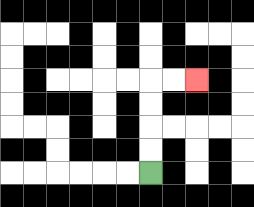{'start': '[6, 7]', 'end': '[8, 3]', 'path_directions': 'U,U,U,U,R,R', 'path_coordinates': '[[6, 7], [6, 6], [6, 5], [6, 4], [6, 3], [7, 3], [8, 3]]'}